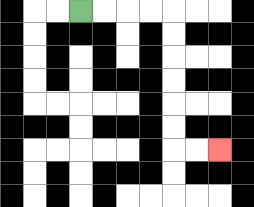{'start': '[3, 0]', 'end': '[9, 6]', 'path_directions': 'R,R,R,R,D,D,D,D,D,D,R,R', 'path_coordinates': '[[3, 0], [4, 0], [5, 0], [6, 0], [7, 0], [7, 1], [7, 2], [7, 3], [7, 4], [7, 5], [7, 6], [8, 6], [9, 6]]'}